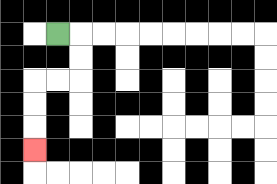{'start': '[2, 1]', 'end': '[1, 6]', 'path_directions': 'R,D,D,L,L,D,D,D', 'path_coordinates': '[[2, 1], [3, 1], [3, 2], [3, 3], [2, 3], [1, 3], [1, 4], [1, 5], [1, 6]]'}